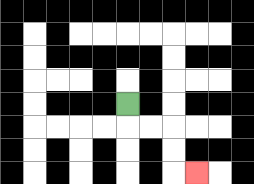{'start': '[5, 4]', 'end': '[8, 7]', 'path_directions': 'D,R,R,D,D,R', 'path_coordinates': '[[5, 4], [5, 5], [6, 5], [7, 5], [7, 6], [7, 7], [8, 7]]'}